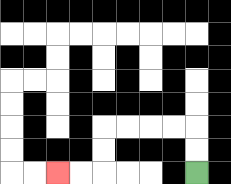{'start': '[8, 7]', 'end': '[2, 7]', 'path_directions': 'U,U,L,L,L,L,D,D,L,L', 'path_coordinates': '[[8, 7], [8, 6], [8, 5], [7, 5], [6, 5], [5, 5], [4, 5], [4, 6], [4, 7], [3, 7], [2, 7]]'}